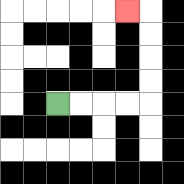{'start': '[2, 4]', 'end': '[5, 0]', 'path_directions': 'R,R,R,R,U,U,U,U,L', 'path_coordinates': '[[2, 4], [3, 4], [4, 4], [5, 4], [6, 4], [6, 3], [6, 2], [6, 1], [6, 0], [5, 0]]'}